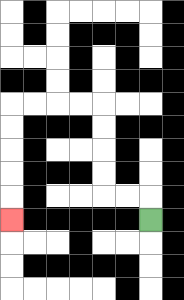{'start': '[6, 9]', 'end': '[0, 9]', 'path_directions': 'U,L,L,U,U,U,U,L,L,L,L,D,D,D,D,D', 'path_coordinates': '[[6, 9], [6, 8], [5, 8], [4, 8], [4, 7], [4, 6], [4, 5], [4, 4], [3, 4], [2, 4], [1, 4], [0, 4], [0, 5], [0, 6], [0, 7], [0, 8], [0, 9]]'}